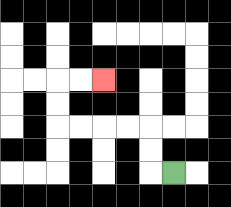{'start': '[7, 7]', 'end': '[4, 3]', 'path_directions': 'L,U,U,L,L,L,L,U,U,R,R', 'path_coordinates': '[[7, 7], [6, 7], [6, 6], [6, 5], [5, 5], [4, 5], [3, 5], [2, 5], [2, 4], [2, 3], [3, 3], [4, 3]]'}